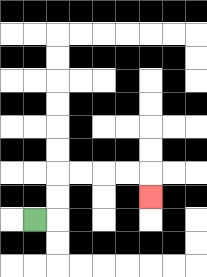{'start': '[1, 9]', 'end': '[6, 8]', 'path_directions': 'R,U,U,R,R,R,R,D', 'path_coordinates': '[[1, 9], [2, 9], [2, 8], [2, 7], [3, 7], [4, 7], [5, 7], [6, 7], [6, 8]]'}